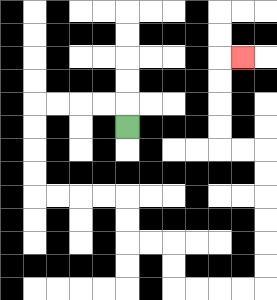{'start': '[5, 5]', 'end': '[10, 2]', 'path_directions': 'U,L,L,L,L,D,D,D,D,R,R,R,R,D,D,R,R,D,D,R,R,R,R,U,U,U,U,U,U,L,L,U,U,U,U,R', 'path_coordinates': '[[5, 5], [5, 4], [4, 4], [3, 4], [2, 4], [1, 4], [1, 5], [1, 6], [1, 7], [1, 8], [2, 8], [3, 8], [4, 8], [5, 8], [5, 9], [5, 10], [6, 10], [7, 10], [7, 11], [7, 12], [8, 12], [9, 12], [10, 12], [11, 12], [11, 11], [11, 10], [11, 9], [11, 8], [11, 7], [11, 6], [10, 6], [9, 6], [9, 5], [9, 4], [9, 3], [9, 2], [10, 2]]'}